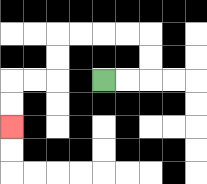{'start': '[4, 3]', 'end': '[0, 5]', 'path_directions': 'R,R,U,U,L,L,L,L,D,D,L,L,D,D', 'path_coordinates': '[[4, 3], [5, 3], [6, 3], [6, 2], [6, 1], [5, 1], [4, 1], [3, 1], [2, 1], [2, 2], [2, 3], [1, 3], [0, 3], [0, 4], [0, 5]]'}